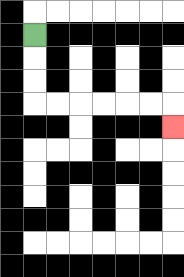{'start': '[1, 1]', 'end': '[7, 5]', 'path_directions': 'D,D,D,R,R,R,R,R,R,D', 'path_coordinates': '[[1, 1], [1, 2], [1, 3], [1, 4], [2, 4], [3, 4], [4, 4], [5, 4], [6, 4], [7, 4], [7, 5]]'}